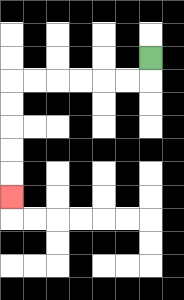{'start': '[6, 2]', 'end': '[0, 8]', 'path_directions': 'D,L,L,L,L,L,L,D,D,D,D,D', 'path_coordinates': '[[6, 2], [6, 3], [5, 3], [4, 3], [3, 3], [2, 3], [1, 3], [0, 3], [0, 4], [0, 5], [0, 6], [0, 7], [0, 8]]'}